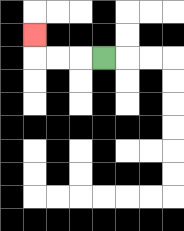{'start': '[4, 2]', 'end': '[1, 1]', 'path_directions': 'L,L,L,U', 'path_coordinates': '[[4, 2], [3, 2], [2, 2], [1, 2], [1, 1]]'}